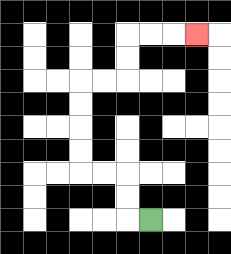{'start': '[6, 9]', 'end': '[8, 1]', 'path_directions': 'L,U,U,L,L,U,U,U,U,R,R,U,U,R,R,R', 'path_coordinates': '[[6, 9], [5, 9], [5, 8], [5, 7], [4, 7], [3, 7], [3, 6], [3, 5], [3, 4], [3, 3], [4, 3], [5, 3], [5, 2], [5, 1], [6, 1], [7, 1], [8, 1]]'}